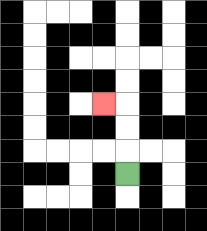{'start': '[5, 7]', 'end': '[4, 4]', 'path_directions': 'U,U,U,L', 'path_coordinates': '[[5, 7], [5, 6], [5, 5], [5, 4], [4, 4]]'}